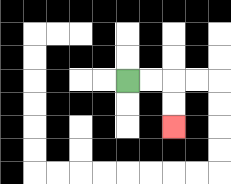{'start': '[5, 3]', 'end': '[7, 5]', 'path_directions': 'R,R,D,D', 'path_coordinates': '[[5, 3], [6, 3], [7, 3], [7, 4], [7, 5]]'}